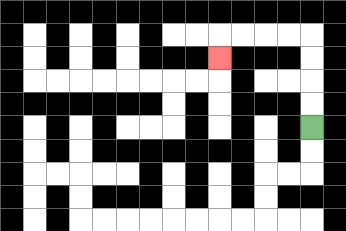{'start': '[13, 5]', 'end': '[9, 2]', 'path_directions': 'U,U,U,U,L,L,L,L,D', 'path_coordinates': '[[13, 5], [13, 4], [13, 3], [13, 2], [13, 1], [12, 1], [11, 1], [10, 1], [9, 1], [9, 2]]'}